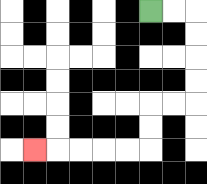{'start': '[6, 0]', 'end': '[1, 6]', 'path_directions': 'R,R,D,D,D,D,L,L,D,D,L,L,L,L,L', 'path_coordinates': '[[6, 0], [7, 0], [8, 0], [8, 1], [8, 2], [8, 3], [8, 4], [7, 4], [6, 4], [6, 5], [6, 6], [5, 6], [4, 6], [3, 6], [2, 6], [1, 6]]'}